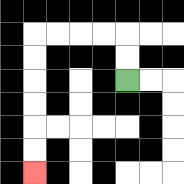{'start': '[5, 3]', 'end': '[1, 7]', 'path_directions': 'U,U,L,L,L,L,D,D,D,D,D,D', 'path_coordinates': '[[5, 3], [5, 2], [5, 1], [4, 1], [3, 1], [2, 1], [1, 1], [1, 2], [1, 3], [1, 4], [1, 5], [1, 6], [1, 7]]'}